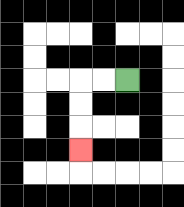{'start': '[5, 3]', 'end': '[3, 6]', 'path_directions': 'L,L,D,D,D', 'path_coordinates': '[[5, 3], [4, 3], [3, 3], [3, 4], [3, 5], [3, 6]]'}